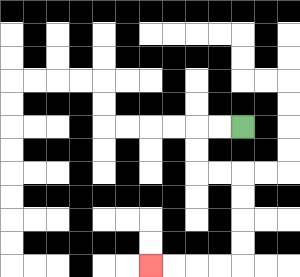{'start': '[10, 5]', 'end': '[6, 11]', 'path_directions': 'L,L,D,D,R,R,D,D,D,D,L,L,L,L', 'path_coordinates': '[[10, 5], [9, 5], [8, 5], [8, 6], [8, 7], [9, 7], [10, 7], [10, 8], [10, 9], [10, 10], [10, 11], [9, 11], [8, 11], [7, 11], [6, 11]]'}